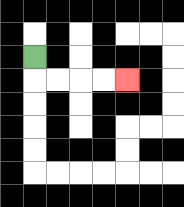{'start': '[1, 2]', 'end': '[5, 3]', 'path_directions': 'D,R,R,R,R', 'path_coordinates': '[[1, 2], [1, 3], [2, 3], [3, 3], [4, 3], [5, 3]]'}